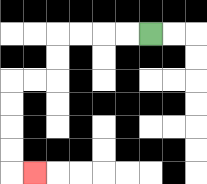{'start': '[6, 1]', 'end': '[1, 7]', 'path_directions': 'L,L,L,L,D,D,L,L,D,D,D,D,R', 'path_coordinates': '[[6, 1], [5, 1], [4, 1], [3, 1], [2, 1], [2, 2], [2, 3], [1, 3], [0, 3], [0, 4], [0, 5], [0, 6], [0, 7], [1, 7]]'}